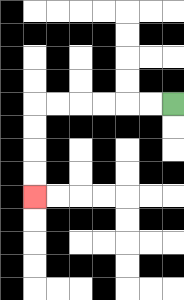{'start': '[7, 4]', 'end': '[1, 8]', 'path_directions': 'L,L,L,L,L,L,D,D,D,D', 'path_coordinates': '[[7, 4], [6, 4], [5, 4], [4, 4], [3, 4], [2, 4], [1, 4], [1, 5], [1, 6], [1, 7], [1, 8]]'}